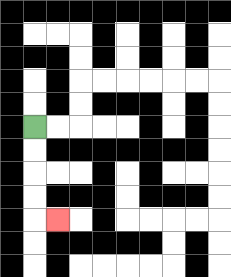{'start': '[1, 5]', 'end': '[2, 9]', 'path_directions': 'D,D,D,D,R', 'path_coordinates': '[[1, 5], [1, 6], [1, 7], [1, 8], [1, 9], [2, 9]]'}